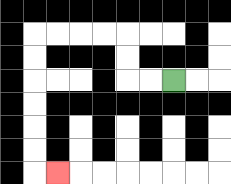{'start': '[7, 3]', 'end': '[2, 7]', 'path_directions': 'L,L,U,U,L,L,L,L,D,D,D,D,D,D,R', 'path_coordinates': '[[7, 3], [6, 3], [5, 3], [5, 2], [5, 1], [4, 1], [3, 1], [2, 1], [1, 1], [1, 2], [1, 3], [1, 4], [1, 5], [1, 6], [1, 7], [2, 7]]'}